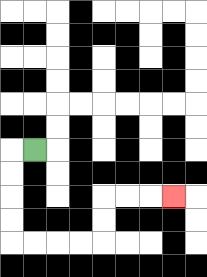{'start': '[1, 6]', 'end': '[7, 8]', 'path_directions': 'L,D,D,D,D,R,R,R,R,U,U,R,R,R', 'path_coordinates': '[[1, 6], [0, 6], [0, 7], [0, 8], [0, 9], [0, 10], [1, 10], [2, 10], [3, 10], [4, 10], [4, 9], [4, 8], [5, 8], [6, 8], [7, 8]]'}